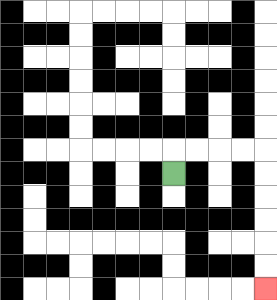{'start': '[7, 7]', 'end': '[11, 12]', 'path_directions': 'U,R,R,R,R,D,D,D,D,D,D', 'path_coordinates': '[[7, 7], [7, 6], [8, 6], [9, 6], [10, 6], [11, 6], [11, 7], [11, 8], [11, 9], [11, 10], [11, 11], [11, 12]]'}